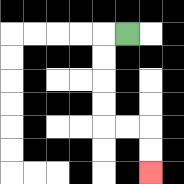{'start': '[5, 1]', 'end': '[6, 7]', 'path_directions': 'L,D,D,D,D,R,R,D,D', 'path_coordinates': '[[5, 1], [4, 1], [4, 2], [4, 3], [4, 4], [4, 5], [5, 5], [6, 5], [6, 6], [6, 7]]'}